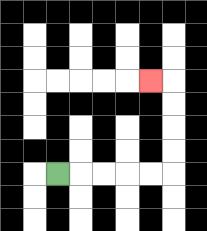{'start': '[2, 7]', 'end': '[6, 3]', 'path_directions': 'R,R,R,R,R,U,U,U,U,L', 'path_coordinates': '[[2, 7], [3, 7], [4, 7], [5, 7], [6, 7], [7, 7], [7, 6], [7, 5], [7, 4], [7, 3], [6, 3]]'}